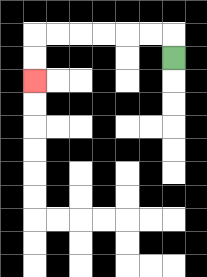{'start': '[7, 2]', 'end': '[1, 3]', 'path_directions': 'U,L,L,L,L,L,L,D,D', 'path_coordinates': '[[7, 2], [7, 1], [6, 1], [5, 1], [4, 1], [3, 1], [2, 1], [1, 1], [1, 2], [1, 3]]'}